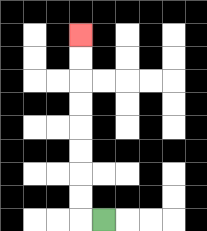{'start': '[4, 9]', 'end': '[3, 1]', 'path_directions': 'L,U,U,U,U,U,U,U,U', 'path_coordinates': '[[4, 9], [3, 9], [3, 8], [3, 7], [3, 6], [3, 5], [3, 4], [3, 3], [3, 2], [3, 1]]'}